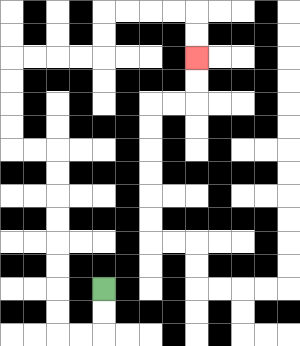{'start': '[4, 12]', 'end': '[8, 2]', 'path_directions': 'D,D,L,L,U,U,U,U,U,U,U,U,L,L,U,U,U,U,R,R,R,R,U,U,R,R,R,R,D,D', 'path_coordinates': '[[4, 12], [4, 13], [4, 14], [3, 14], [2, 14], [2, 13], [2, 12], [2, 11], [2, 10], [2, 9], [2, 8], [2, 7], [2, 6], [1, 6], [0, 6], [0, 5], [0, 4], [0, 3], [0, 2], [1, 2], [2, 2], [3, 2], [4, 2], [4, 1], [4, 0], [5, 0], [6, 0], [7, 0], [8, 0], [8, 1], [8, 2]]'}